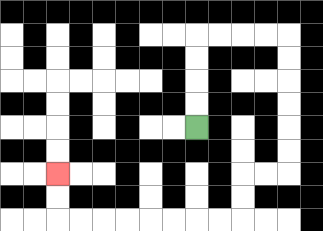{'start': '[8, 5]', 'end': '[2, 7]', 'path_directions': 'U,U,U,U,R,R,R,R,D,D,D,D,D,D,L,L,D,D,L,L,L,L,L,L,L,L,U,U', 'path_coordinates': '[[8, 5], [8, 4], [8, 3], [8, 2], [8, 1], [9, 1], [10, 1], [11, 1], [12, 1], [12, 2], [12, 3], [12, 4], [12, 5], [12, 6], [12, 7], [11, 7], [10, 7], [10, 8], [10, 9], [9, 9], [8, 9], [7, 9], [6, 9], [5, 9], [4, 9], [3, 9], [2, 9], [2, 8], [2, 7]]'}